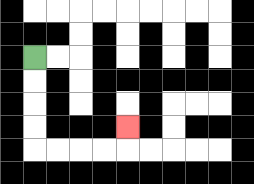{'start': '[1, 2]', 'end': '[5, 5]', 'path_directions': 'D,D,D,D,R,R,R,R,U', 'path_coordinates': '[[1, 2], [1, 3], [1, 4], [1, 5], [1, 6], [2, 6], [3, 6], [4, 6], [5, 6], [5, 5]]'}